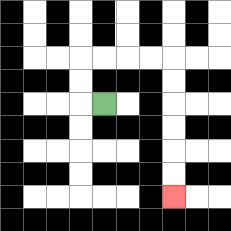{'start': '[4, 4]', 'end': '[7, 8]', 'path_directions': 'L,U,U,R,R,R,R,D,D,D,D,D,D', 'path_coordinates': '[[4, 4], [3, 4], [3, 3], [3, 2], [4, 2], [5, 2], [6, 2], [7, 2], [7, 3], [7, 4], [7, 5], [7, 6], [7, 7], [7, 8]]'}